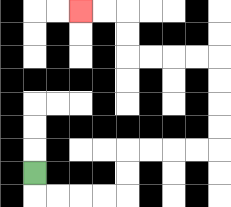{'start': '[1, 7]', 'end': '[3, 0]', 'path_directions': 'D,R,R,R,R,U,U,R,R,R,R,U,U,U,U,L,L,L,L,U,U,L,L', 'path_coordinates': '[[1, 7], [1, 8], [2, 8], [3, 8], [4, 8], [5, 8], [5, 7], [5, 6], [6, 6], [7, 6], [8, 6], [9, 6], [9, 5], [9, 4], [9, 3], [9, 2], [8, 2], [7, 2], [6, 2], [5, 2], [5, 1], [5, 0], [4, 0], [3, 0]]'}